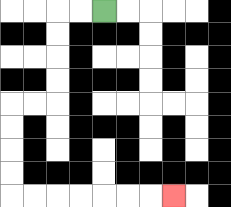{'start': '[4, 0]', 'end': '[7, 8]', 'path_directions': 'L,L,D,D,D,D,L,L,D,D,D,D,R,R,R,R,R,R,R', 'path_coordinates': '[[4, 0], [3, 0], [2, 0], [2, 1], [2, 2], [2, 3], [2, 4], [1, 4], [0, 4], [0, 5], [0, 6], [0, 7], [0, 8], [1, 8], [2, 8], [3, 8], [4, 8], [5, 8], [6, 8], [7, 8]]'}